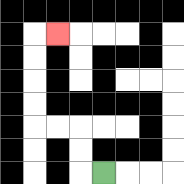{'start': '[4, 7]', 'end': '[2, 1]', 'path_directions': 'L,U,U,L,L,U,U,U,U,R', 'path_coordinates': '[[4, 7], [3, 7], [3, 6], [3, 5], [2, 5], [1, 5], [1, 4], [1, 3], [1, 2], [1, 1], [2, 1]]'}